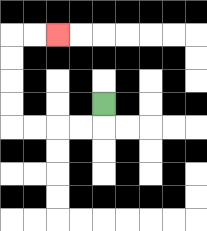{'start': '[4, 4]', 'end': '[2, 1]', 'path_directions': 'D,L,L,L,L,U,U,U,U,R,R', 'path_coordinates': '[[4, 4], [4, 5], [3, 5], [2, 5], [1, 5], [0, 5], [0, 4], [0, 3], [0, 2], [0, 1], [1, 1], [2, 1]]'}